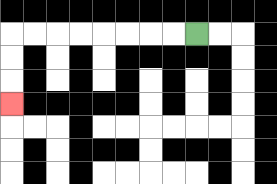{'start': '[8, 1]', 'end': '[0, 4]', 'path_directions': 'L,L,L,L,L,L,L,L,D,D,D', 'path_coordinates': '[[8, 1], [7, 1], [6, 1], [5, 1], [4, 1], [3, 1], [2, 1], [1, 1], [0, 1], [0, 2], [0, 3], [0, 4]]'}